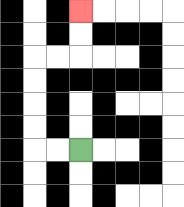{'start': '[3, 6]', 'end': '[3, 0]', 'path_directions': 'L,L,U,U,U,U,R,R,U,U', 'path_coordinates': '[[3, 6], [2, 6], [1, 6], [1, 5], [1, 4], [1, 3], [1, 2], [2, 2], [3, 2], [3, 1], [3, 0]]'}